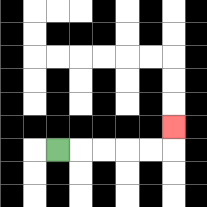{'start': '[2, 6]', 'end': '[7, 5]', 'path_directions': 'R,R,R,R,R,U', 'path_coordinates': '[[2, 6], [3, 6], [4, 6], [5, 6], [6, 6], [7, 6], [7, 5]]'}